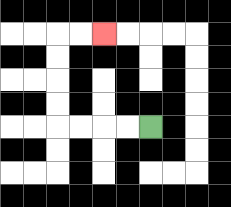{'start': '[6, 5]', 'end': '[4, 1]', 'path_directions': 'L,L,L,L,U,U,U,U,R,R', 'path_coordinates': '[[6, 5], [5, 5], [4, 5], [3, 5], [2, 5], [2, 4], [2, 3], [2, 2], [2, 1], [3, 1], [4, 1]]'}